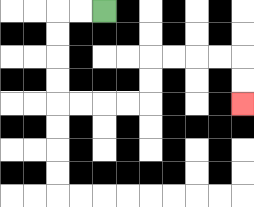{'start': '[4, 0]', 'end': '[10, 4]', 'path_directions': 'L,L,D,D,D,D,R,R,R,R,U,U,R,R,R,R,D,D', 'path_coordinates': '[[4, 0], [3, 0], [2, 0], [2, 1], [2, 2], [2, 3], [2, 4], [3, 4], [4, 4], [5, 4], [6, 4], [6, 3], [6, 2], [7, 2], [8, 2], [9, 2], [10, 2], [10, 3], [10, 4]]'}